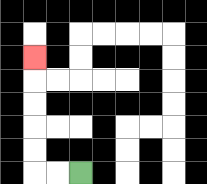{'start': '[3, 7]', 'end': '[1, 2]', 'path_directions': 'L,L,U,U,U,U,U', 'path_coordinates': '[[3, 7], [2, 7], [1, 7], [1, 6], [1, 5], [1, 4], [1, 3], [1, 2]]'}